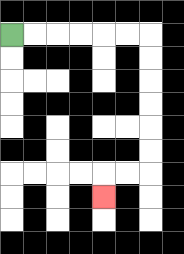{'start': '[0, 1]', 'end': '[4, 8]', 'path_directions': 'R,R,R,R,R,R,D,D,D,D,D,D,L,L,D', 'path_coordinates': '[[0, 1], [1, 1], [2, 1], [3, 1], [4, 1], [5, 1], [6, 1], [6, 2], [6, 3], [6, 4], [6, 5], [6, 6], [6, 7], [5, 7], [4, 7], [4, 8]]'}